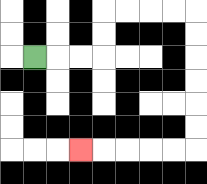{'start': '[1, 2]', 'end': '[3, 6]', 'path_directions': 'R,R,R,U,U,R,R,R,R,D,D,D,D,D,D,L,L,L,L,L', 'path_coordinates': '[[1, 2], [2, 2], [3, 2], [4, 2], [4, 1], [4, 0], [5, 0], [6, 0], [7, 0], [8, 0], [8, 1], [8, 2], [8, 3], [8, 4], [8, 5], [8, 6], [7, 6], [6, 6], [5, 6], [4, 6], [3, 6]]'}